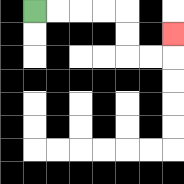{'start': '[1, 0]', 'end': '[7, 1]', 'path_directions': 'R,R,R,R,D,D,R,R,U', 'path_coordinates': '[[1, 0], [2, 0], [3, 0], [4, 0], [5, 0], [5, 1], [5, 2], [6, 2], [7, 2], [7, 1]]'}